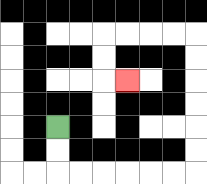{'start': '[2, 5]', 'end': '[5, 3]', 'path_directions': 'D,D,R,R,R,R,R,R,U,U,U,U,U,U,L,L,L,L,D,D,R', 'path_coordinates': '[[2, 5], [2, 6], [2, 7], [3, 7], [4, 7], [5, 7], [6, 7], [7, 7], [8, 7], [8, 6], [8, 5], [8, 4], [8, 3], [8, 2], [8, 1], [7, 1], [6, 1], [5, 1], [4, 1], [4, 2], [4, 3], [5, 3]]'}